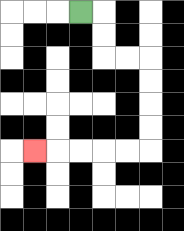{'start': '[3, 0]', 'end': '[1, 6]', 'path_directions': 'R,D,D,R,R,D,D,D,D,L,L,L,L,L', 'path_coordinates': '[[3, 0], [4, 0], [4, 1], [4, 2], [5, 2], [6, 2], [6, 3], [6, 4], [6, 5], [6, 6], [5, 6], [4, 6], [3, 6], [2, 6], [1, 6]]'}